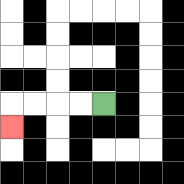{'start': '[4, 4]', 'end': '[0, 5]', 'path_directions': 'L,L,L,L,D', 'path_coordinates': '[[4, 4], [3, 4], [2, 4], [1, 4], [0, 4], [0, 5]]'}